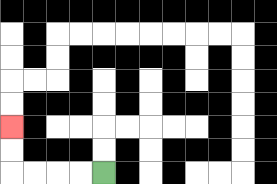{'start': '[4, 7]', 'end': '[0, 5]', 'path_directions': 'L,L,L,L,U,U', 'path_coordinates': '[[4, 7], [3, 7], [2, 7], [1, 7], [0, 7], [0, 6], [0, 5]]'}